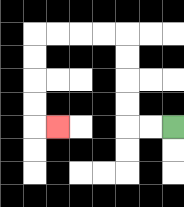{'start': '[7, 5]', 'end': '[2, 5]', 'path_directions': 'L,L,U,U,U,U,L,L,L,L,D,D,D,D,R', 'path_coordinates': '[[7, 5], [6, 5], [5, 5], [5, 4], [5, 3], [5, 2], [5, 1], [4, 1], [3, 1], [2, 1], [1, 1], [1, 2], [1, 3], [1, 4], [1, 5], [2, 5]]'}